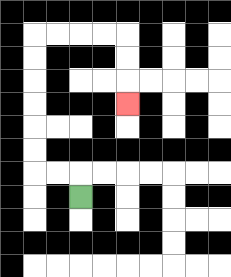{'start': '[3, 8]', 'end': '[5, 4]', 'path_directions': 'U,L,L,U,U,U,U,U,U,R,R,R,R,D,D,D', 'path_coordinates': '[[3, 8], [3, 7], [2, 7], [1, 7], [1, 6], [1, 5], [1, 4], [1, 3], [1, 2], [1, 1], [2, 1], [3, 1], [4, 1], [5, 1], [5, 2], [5, 3], [5, 4]]'}